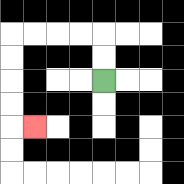{'start': '[4, 3]', 'end': '[1, 5]', 'path_directions': 'U,U,L,L,L,L,D,D,D,D,R', 'path_coordinates': '[[4, 3], [4, 2], [4, 1], [3, 1], [2, 1], [1, 1], [0, 1], [0, 2], [0, 3], [0, 4], [0, 5], [1, 5]]'}